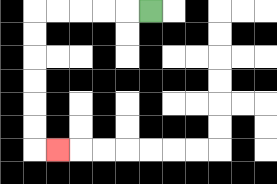{'start': '[6, 0]', 'end': '[2, 6]', 'path_directions': 'L,L,L,L,L,D,D,D,D,D,D,R', 'path_coordinates': '[[6, 0], [5, 0], [4, 0], [3, 0], [2, 0], [1, 0], [1, 1], [1, 2], [1, 3], [1, 4], [1, 5], [1, 6], [2, 6]]'}